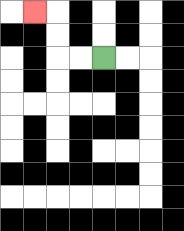{'start': '[4, 2]', 'end': '[1, 0]', 'path_directions': 'L,L,U,U,L', 'path_coordinates': '[[4, 2], [3, 2], [2, 2], [2, 1], [2, 0], [1, 0]]'}